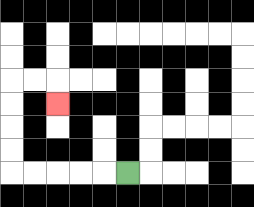{'start': '[5, 7]', 'end': '[2, 4]', 'path_directions': 'L,L,L,L,L,U,U,U,U,R,R,D', 'path_coordinates': '[[5, 7], [4, 7], [3, 7], [2, 7], [1, 7], [0, 7], [0, 6], [0, 5], [0, 4], [0, 3], [1, 3], [2, 3], [2, 4]]'}